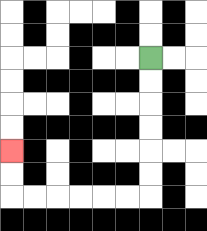{'start': '[6, 2]', 'end': '[0, 6]', 'path_directions': 'D,D,D,D,D,D,L,L,L,L,L,L,U,U', 'path_coordinates': '[[6, 2], [6, 3], [6, 4], [6, 5], [6, 6], [6, 7], [6, 8], [5, 8], [4, 8], [3, 8], [2, 8], [1, 8], [0, 8], [0, 7], [0, 6]]'}